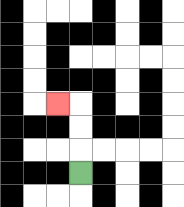{'start': '[3, 7]', 'end': '[2, 4]', 'path_directions': 'U,U,U,L', 'path_coordinates': '[[3, 7], [3, 6], [3, 5], [3, 4], [2, 4]]'}